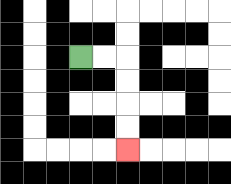{'start': '[3, 2]', 'end': '[5, 6]', 'path_directions': 'R,R,D,D,D,D', 'path_coordinates': '[[3, 2], [4, 2], [5, 2], [5, 3], [5, 4], [5, 5], [5, 6]]'}